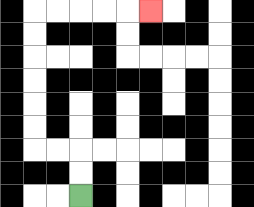{'start': '[3, 8]', 'end': '[6, 0]', 'path_directions': 'U,U,L,L,U,U,U,U,U,U,R,R,R,R,R', 'path_coordinates': '[[3, 8], [3, 7], [3, 6], [2, 6], [1, 6], [1, 5], [1, 4], [1, 3], [1, 2], [1, 1], [1, 0], [2, 0], [3, 0], [4, 0], [5, 0], [6, 0]]'}